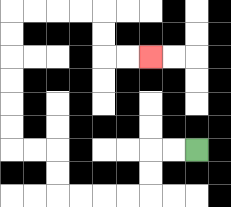{'start': '[8, 6]', 'end': '[6, 2]', 'path_directions': 'L,L,D,D,L,L,L,L,U,U,L,L,U,U,U,U,U,U,R,R,R,R,D,D,R,R', 'path_coordinates': '[[8, 6], [7, 6], [6, 6], [6, 7], [6, 8], [5, 8], [4, 8], [3, 8], [2, 8], [2, 7], [2, 6], [1, 6], [0, 6], [0, 5], [0, 4], [0, 3], [0, 2], [0, 1], [0, 0], [1, 0], [2, 0], [3, 0], [4, 0], [4, 1], [4, 2], [5, 2], [6, 2]]'}